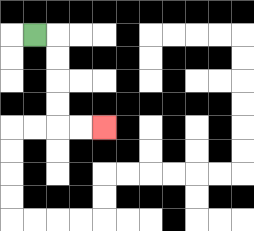{'start': '[1, 1]', 'end': '[4, 5]', 'path_directions': 'R,D,D,D,D,R,R', 'path_coordinates': '[[1, 1], [2, 1], [2, 2], [2, 3], [2, 4], [2, 5], [3, 5], [4, 5]]'}